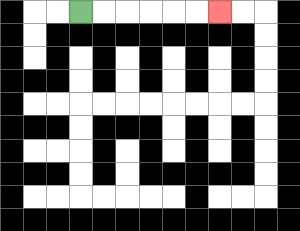{'start': '[3, 0]', 'end': '[9, 0]', 'path_directions': 'R,R,R,R,R,R', 'path_coordinates': '[[3, 0], [4, 0], [5, 0], [6, 0], [7, 0], [8, 0], [9, 0]]'}